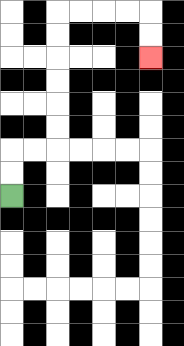{'start': '[0, 8]', 'end': '[6, 2]', 'path_directions': 'U,U,R,R,U,U,U,U,U,U,R,R,R,R,D,D', 'path_coordinates': '[[0, 8], [0, 7], [0, 6], [1, 6], [2, 6], [2, 5], [2, 4], [2, 3], [2, 2], [2, 1], [2, 0], [3, 0], [4, 0], [5, 0], [6, 0], [6, 1], [6, 2]]'}